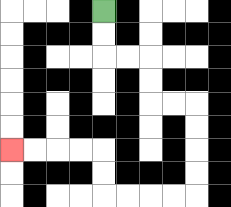{'start': '[4, 0]', 'end': '[0, 6]', 'path_directions': 'D,D,R,R,D,D,R,R,D,D,D,D,L,L,L,L,U,U,L,L,L,L', 'path_coordinates': '[[4, 0], [4, 1], [4, 2], [5, 2], [6, 2], [6, 3], [6, 4], [7, 4], [8, 4], [8, 5], [8, 6], [8, 7], [8, 8], [7, 8], [6, 8], [5, 8], [4, 8], [4, 7], [4, 6], [3, 6], [2, 6], [1, 6], [0, 6]]'}